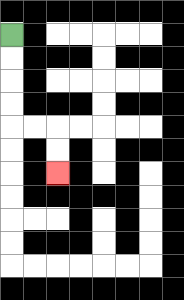{'start': '[0, 1]', 'end': '[2, 7]', 'path_directions': 'D,D,D,D,R,R,D,D', 'path_coordinates': '[[0, 1], [0, 2], [0, 3], [0, 4], [0, 5], [1, 5], [2, 5], [2, 6], [2, 7]]'}